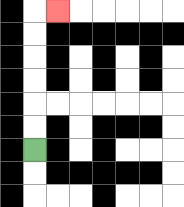{'start': '[1, 6]', 'end': '[2, 0]', 'path_directions': 'U,U,U,U,U,U,R', 'path_coordinates': '[[1, 6], [1, 5], [1, 4], [1, 3], [1, 2], [1, 1], [1, 0], [2, 0]]'}